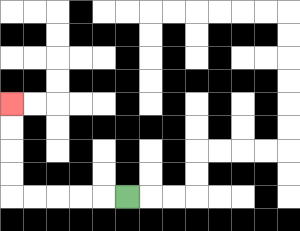{'start': '[5, 8]', 'end': '[0, 4]', 'path_directions': 'L,L,L,L,L,U,U,U,U', 'path_coordinates': '[[5, 8], [4, 8], [3, 8], [2, 8], [1, 8], [0, 8], [0, 7], [0, 6], [0, 5], [0, 4]]'}